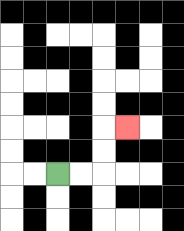{'start': '[2, 7]', 'end': '[5, 5]', 'path_directions': 'R,R,U,U,R', 'path_coordinates': '[[2, 7], [3, 7], [4, 7], [4, 6], [4, 5], [5, 5]]'}